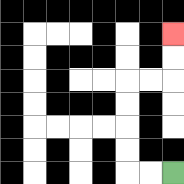{'start': '[7, 7]', 'end': '[7, 1]', 'path_directions': 'L,L,U,U,U,U,R,R,U,U', 'path_coordinates': '[[7, 7], [6, 7], [5, 7], [5, 6], [5, 5], [5, 4], [5, 3], [6, 3], [7, 3], [7, 2], [7, 1]]'}